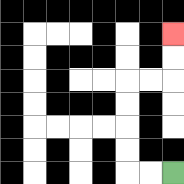{'start': '[7, 7]', 'end': '[7, 1]', 'path_directions': 'L,L,U,U,U,U,R,R,U,U', 'path_coordinates': '[[7, 7], [6, 7], [5, 7], [5, 6], [5, 5], [5, 4], [5, 3], [6, 3], [7, 3], [7, 2], [7, 1]]'}